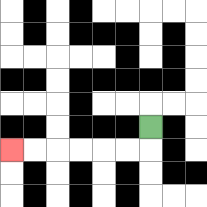{'start': '[6, 5]', 'end': '[0, 6]', 'path_directions': 'D,L,L,L,L,L,L', 'path_coordinates': '[[6, 5], [6, 6], [5, 6], [4, 6], [3, 6], [2, 6], [1, 6], [0, 6]]'}